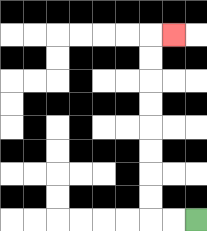{'start': '[8, 9]', 'end': '[7, 1]', 'path_directions': 'L,L,U,U,U,U,U,U,U,U,R', 'path_coordinates': '[[8, 9], [7, 9], [6, 9], [6, 8], [6, 7], [6, 6], [6, 5], [6, 4], [6, 3], [6, 2], [6, 1], [7, 1]]'}